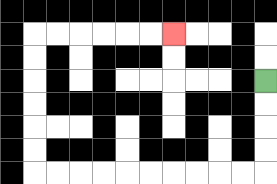{'start': '[11, 3]', 'end': '[7, 1]', 'path_directions': 'D,D,D,D,L,L,L,L,L,L,L,L,L,L,U,U,U,U,U,U,R,R,R,R,R,R', 'path_coordinates': '[[11, 3], [11, 4], [11, 5], [11, 6], [11, 7], [10, 7], [9, 7], [8, 7], [7, 7], [6, 7], [5, 7], [4, 7], [3, 7], [2, 7], [1, 7], [1, 6], [1, 5], [1, 4], [1, 3], [1, 2], [1, 1], [2, 1], [3, 1], [4, 1], [5, 1], [6, 1], [7, 1]]'}